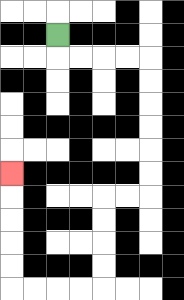{'start': '[2, 1]', 'end': '[0, 7]', 'path_directions': 'D,R,R,R,R,D,D,D,D,D,D,L,L,D,D,D,D,L,L,L,L,U,U,U,U,U', 'path_coordinates': '[[2, 1], [2, 2], [3, 2], [4, 2], [5, 2], [6, 2], [6, 3], [6, 4], [6, 5], [6, 6], [6, 7], [6, 8], [5, 8], [4, 8], [4, 9], [4, 10], [4, 11], [4, 12], [3, 12], [2, 12], [1, 12], [0, 12], [0, 11], [0, 10], [0, 9], [0, 8], [0, 7]]'}